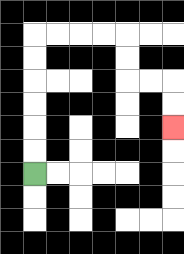{'start': '[1, 7]', 'end': '[7, 5]', 'path_directions': 'U,U,U,U,U,U,R,R,R,R,D,D,R,R,D,D', 'path_coordinates': '[[1, 7], [1, 6], [1, 5], [1, 4], [1, 3], [1, 2], [1, 1], [2, 1], [3, 1], [4, 1], [5, 1], [5, 2], [5, 3], [6, 3], [7, 3], [7, 4], [7, 5]]'}